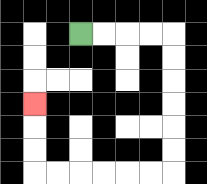{'start': '[3, 1]', 'end': '[1, 4]', 'path_directions': 'R,R,R,R,D,D,D,D,D,D,L,L,L,L,L,L,U,U,U', 'path_coordinates': '[[3, 1], [4, 1], [5, 1], [6, 1], [7, 1], [7, 2], [7, 3], [7, 4], [7, 5], [7, 6], [7, 7], [6, 7], [5, 7], [4, 7], [3, 7], [2, 7], [1, 7], [1, 6], [1, 5], [1, 4]]'}